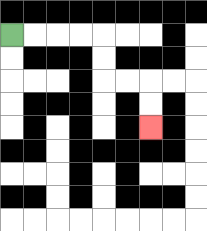{'start': '[0, 1]', 'end': '[6, 5]', 'path_directions': 'R,R,R,R,D,D,R,R,D,D', 'path_coordinates': '[[0, 1], [1, 1], [2, 1], [3, 1], [4, 1], [4, 2], [4, 3], [5, 3], [6, 3], [6, 4], [6, 5]]'}